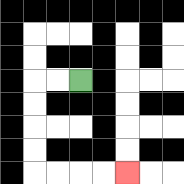{'start': '[3, 3]', 'end': '[5, 7]', 'path_directions': 'L,L,D,D,D,D,R,R,R,R', 'path_coordinates': '[[3, 3], [2, 3], [1, 3], [1, 4], [1, 5], [1, 6], [1, 7], [2, 7], [3, 7], [4, 7], [5, 7]]'}